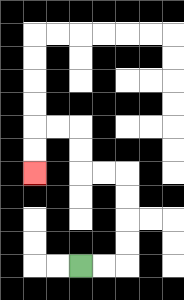{'start': '[3, 11]', 'end': '[1, 7]', 'path_directions': 'R,R,U,U,U,U,L,L,U,U,L,L,D,D', 'path_coordinates': '[[3, 11], [4, 11], [5, 11], [5, 10], [5, 9], [5, 8], [5, 7], [4, 7], [3, 7], [3, 6], [3, 5], [2, 5], [1, 5], [1, 6], [1, 7]]'}